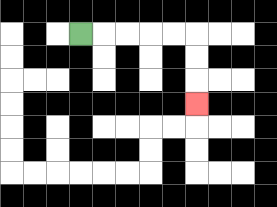{'start': '[3, 1]', 'end': '[8, 4]', 'path_directions': 'R,R,R,R,R,D,D,D', 'path_coordinates': '[[3, 1], [4, 1], [5, 1], [6, 1], [7, 1], [8, 1], [8, 2], [8, 3], [8, 4]]'}